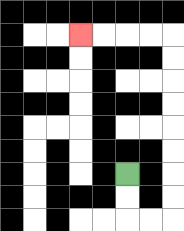{'start': '[5, 7]', 'end': '[3, 1]', 'path_directions': 'D,D,R,R,U,U,U,U,U,U,U,U,L,L,L,L', 'path_coordinates': '[[5, 7], [5, 8], [5, 9], [6, 9], [7, 9], [7, 8], [7, 7], [7, 6], [7, 5], [7, 4], [7, 3], [7, 2], [7, 1], [6, 1], [5, 1], [4, 1], [3, 1]]'}